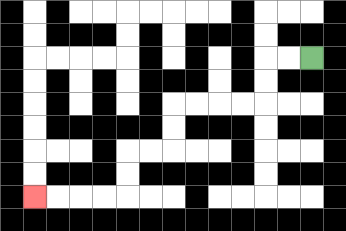{'start': '[13, 2]', 'end': '[1, 8]', 'path_directions': 'L,L,D,D,L,L,L,L,D,D,L,L,D,D,L,L,L,L', 'path_coordinates': '[[13, 2], [12, 2], [11, 2], [11, 3], [11, 4], [10, 4], [9, 4], [8, 4], [7, 4], [7, 5], [7, 6], [6, 6], [5, 6], [5, 7], [5, 8], [4, 8], [3, 8], [2, 8], [1, 8]]'}